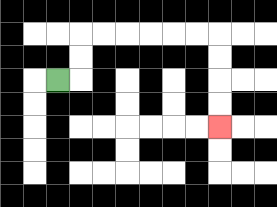{'start': '[2, 3]', 'end': '[9, 5]', 'path_directions': 'R,U,U,R,R,R,R,R,R,D,D,D,D', 'path_coordinates': '[[2, 3], [3, 3], [3, 2], [3, 1], [4, 1], [5, 1], [6, 1], [7, 1], [8, 1], [9, 1], [9, 2], [9, 3], [9, 4], [9, 5]]'}